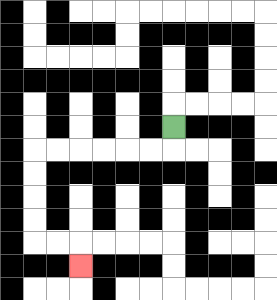{'start': '[7, 5]', 'end': '[3, 11]', 'path_directions': 'D,L,L,L,L,L,L,D,D,D,D,R,R,D', 'path_coordinates': '[[7, 5], [7, 6], [6, 6], [5, 6], [4, 6], [3, 6], [2, 6], [1, 6], [1, 7], [1, 8], [1, 9], [1, 10], [2, 10], [3, 10], [3, 11]]'}